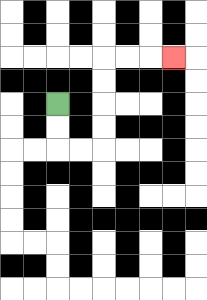{'start': '[2, 4]', 'end': '[7, 2]', 'path_directions': 'D,D,R,R,U,U,U,U,R,R,R', 'path_coordinates': '[[2, 4], [2, 5], [2, 6], [3, 6], [4, 6], [4, 5], [4, 4], [4, 3], [4, 2], [5, 2], [6, 2], [7, 2]]'}